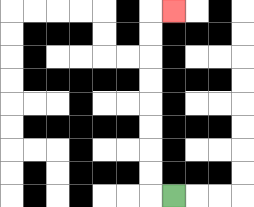{'start': '[7, 8]', 'end': '[7, 0]', 'path_directions': 'L,U,U,U,U,U,U,U,U,R', 'path_coordinates': '[[7, 8], [6, 8], [6, 7], [6, 6], [6, 5], [6, 4], [6, 3], [6, 2], [6, 1], [6, 0], [7, 0]]'}